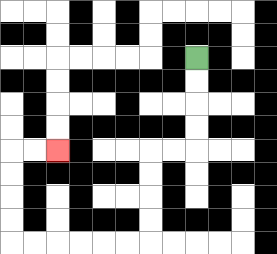{'start': '[8, 2]', 'end': '[2, 6]', 'path_directions': 'D,D,D,D,L,L,D,D,D,D,L,L,L,L,L,L,U,U,U,U,R,R', 'path_coordinates': '[[8, 2], [8, 3], [8, 4], [8, 5], [8, 6], [7, 6], [6, 6], [6, 7], [6, 8], [6, 9], [6, 10], [5, 10], [4, 10], [3, 10], [2, 10], [1, 10], [0, 10], [0, 9], [0, 8], [0, 7], [0, 6], [1, 6], [2, 6]]'}